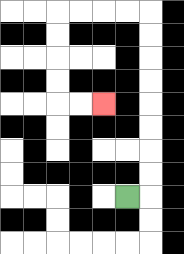{'start': '[5, 8]', 'end': '[4, 4]', 'path_directions': 'R,U,U,U,U,U,U,U,U,L,L,L,L,D,D,D,D,R,R', 'path_coordinates': '[[5, 8], [6, 8], [6, 7], [6, 6], [6, 5], [6, 4], [6, 3], [6, 2], [6, 1], [6, 0], [5, 0], [4, 0], [3, 0], [2, 0], [2, 1], [2, 2], [2, 3], [2, 4], [3, 4], [4, 4]]'}